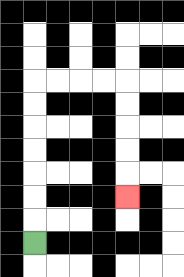{'start': '[1, 10]', 'end': '[5, 8]', 'path_directions': 'U,U,U,U,U,U,U,R,R,R,R,D,D,D,D,D', 'path_coordinates': '[[1, 10], [1, 9], [1, 8], [1, 7], [1, 6], [1, 5], [1, 4], [1, 3], [2, 3], [3, 3], [4, 3], [5, 3], [5, 4], [5, 5], [5, 6], [5, 7], [5, 8]]'}